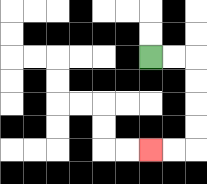{'start': '[6, 2]', 'end': '[6, 6]', 'path_directions': 'R,R,D,D,D,D,L,L', 'path_coordinates': '[[6, 2], [7, 2], [8, 2], [8, 3], [8, 4], [8, 5], [8, 6], [7, 6], [6, 6]]'}